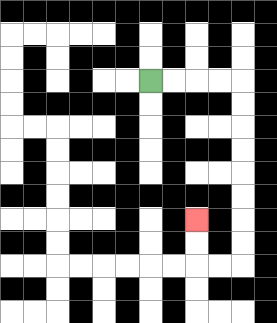{'start': '[6, 3]', 'end': '[8, 9]', 'path_directions': 'R,R,R,R,D,D,D,D,D,D,D,D,L,L,U,U', 'path_coordinates': '[[6, 3], [7, 3], [8, 3], [9, 3], [10, 3], [10, 4], [10, 5], [10, 6], [10, 7], [10, 8], [10, 9], [10, 10], [10, 11], [9, 11], [8, 11], [8, 10], [8, 9]]'}